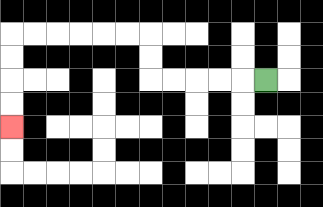{'start': '[11, 3]', 'end': '[0, 5]', 'path_directions': 'L,L,L,L,L,U,U,L,L,L,L,L,L,D,D,D,D', 'path_coordinates': '[[11, 3], [10, 3], [9, 3], [8, 3], [7, 3], [6, 3], [6, 2], [6, 1], [5, 1], [4, 1], [3, 1], [2, 1], [1, 1], [0, 1], [0, 2], [0, 3], [0, 4], [0, 5]]'}